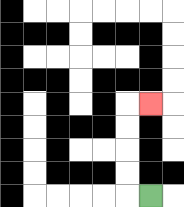{'start': '[6, 8]', 'end': '[6, 4]', 'path_directions': 'L,U,U,U,U,R', 'path_coordinates': '[[6, 8], [5, 8], [5, 7], [5, 6], [5, 5], [5, 4], [6, 4]]'}